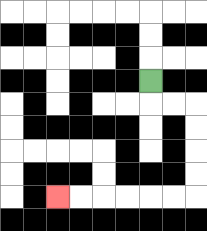{'start': '[6, 3]', 'end': '[2, 8]', 'path_directions': 'D,R,R,D,D,D,D,L,L,L,L,L,L', 'path_coordinates': '[[6, 3], [6, 4], [7, 4], [8, 4], [8, 5], [8, 6], [8, 7], [8, 8], [7, 8], [6, 8], [5, 8], [4, 8], [3, 8], [2, 8]]'}